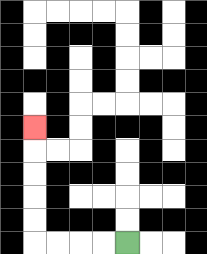{'start': '[5, 10]', 'end': '[1, 5]', 'path_directions': 'L,L,L,L,U,U,U,U,U', 'path_coordinates': '[[5, 10], [4, 10], [3, 10], [2, 10], [1, 10], [1, 9], [1, 8], [1, 7], [1, 6], [1, 5]]'}